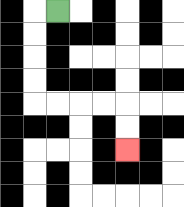{'start': '[2, 0]', 'end': '[5, 6]', 'path_directions': 'L,D,D,D,D,R,R,R,R,D,D', 'path_coordinates': '[[2, 0], [1, 0], [1, 1], [1, 2], [1, 3], [1, 4], [2, 4], [3, 4], [4, 4], [5, 4], [5, 5], [5, 6]]'}